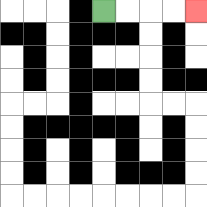{'start': '[4, 0]', 'end': '[8, 0]', 'path_directions': 'R,R,R,R', 'path_coordinates': '[[4, 0], [5, 0], [6, 0], [7, 0], [8, 0]]'}